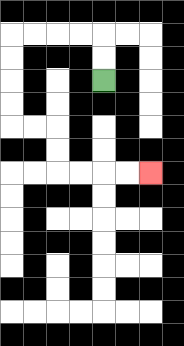{'start': '[4, 3]', 'end': '[6, 7]', 'path_directions': 'U,U,L,L,L,L,D,D,D,D,R,R,D,D,R,R,R,R', 'path_coordinates': '[[4, 3], [4, 2], [4, 1], [3, 1], [2, 1], [1, 1], [0, 1], [0, 2], [0, 3], [0, 4], [0, 5], [1, 5], [2, 5], [2, 6], [2, 7], [3, 7], [4, 7], [5, 7], [6, 7]]'}